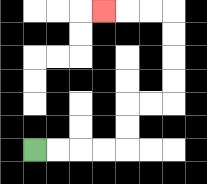{'start': '[1, 6]', 'end': '[4, 0]', 'path_directions': 'R,R,R,R,U,U,R,R,U,U,U,U,L,L,L', 'path_coordinates': '[[1, 6], [2, 6], [3, 6], [4, 6], [5, 6], [5, 5], [5, 4], [6, 4], [7, 4], [7, 3], [7, 2], [7, 1], [7, 0], [6, 0], [5, 0], [4, 0]]'}